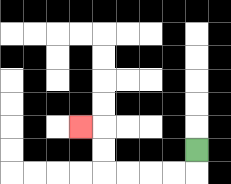{'start': '[8, 6]', 'end': '[3, 5]', 'path_directions': 'D,L,L,L,L,U,U,L', 'path_coordinates': '[[8, 6], [8, 7], [7, 7], [6, 7], [5, 7], [4, 7], [4, 6], [4, 5], [3, 5]]'}